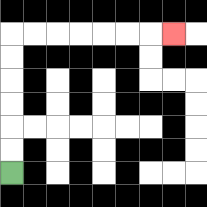{'start': '[0, 7]', 'end': '[7, 1]', 'path_directions': 'U,U,U,U,U,U,R,R,R,R,R,R,R', 'path_coordinates': '[[0, 7], [0, 6], [0, 5], [0, 4], [0, 3], [0, 2], [0, 1], [1, 1], [2, 1], [3, 1], [4, 1], [5, 1], [6, 1], [7, 1]]'}